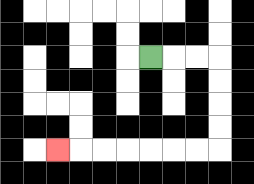{'start': '[6, 2]', 'end': '[2, 6]', 'path_directions': 'R,R,R,D,D,D,D,L,L,L,L,L,L,L', 'path_coordinates': '[[6, 2], [7, 2], [8, 2], [9, 2], [9, 3], [9, 4], [9, 5], [9, 6], [8, 6], [7, 6], [6, 6], [5, 6], [4, 6], [3, 6], [2, 6]]'}